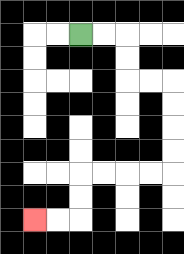{'start': '[3, 1]', 'end': '[1, 9]', 'path_directions': 'R,R,D,D,R,R,D,D,D,D,L,L,L,L,D,D,L,L', 'path_coordinates': '[[3, 1], [4, 1], [5, 1], [5, 2], [5, 3], [6, 3], [7, 3], [7, 4], [7, 5], [7, 6], [7, 7], [6, 7], [5, 7], [4, 7], [3, 7], [3, 8], [3, 9], [2, 9], [1, 9]]'}